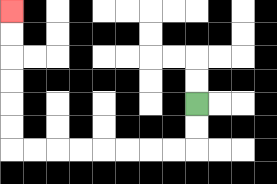{'start': '[8, 4]', 'end': '[0, 0]', 'path_directions': 'D,D,L,L,L,L,L,L,L,L,U,U,U,U,U,U', 'path_coordinates': '[[8, 4], [8, 5], [8, 6], [7, 6], [6, 6], [5, 6], [4, 6], [3, 6], [2, 6], [1, 6], [0, 6], [0, 5], [0, 4], [0, 3], [0, 2], [0, 1], [0, 0]]'}